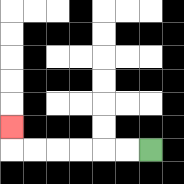{'start': '[6, 6]', 'end': '[0, 5]', 'path_directions': 'L,L,L,L,L,L,U', 'path_coordinates': '[[6, 6], [5, 6], [4, 6], [3, 6], [2, 6], [1, 6], [0, 6], [0, 5]]'}